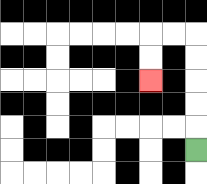{'start': '[8, 6]', 'end': '[6, 3]', 'path_directions': 'U,U,U,U,U,L,L,D,D', 'path_coordinates': '[[8, 6], [8, 5], [8, 4], [8, 3], [8, 2], [8, 1], [7, 1], [6, 1], [6, 2], [6, 3]]'}